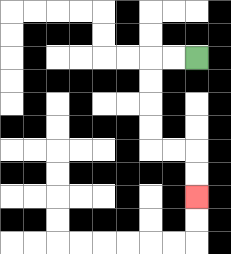{'start': '[8, 2]', 'end': '[8, 8]', 'path_directions': 'L,L,D,D,D,D,R,R,D,D', 'path_coordinates': '[[8, 2], [7, 2], [6, 2], [6, 3], [6, 4], [6, 5], [6, 6], [7, 6], [8, 6], [8, 7], [8, 8]]'}